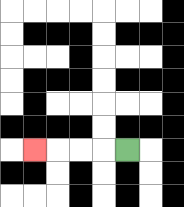{'start': '[5, 6]', 'end': '[1, 6]', 'path_directions': 'L,L,L,L', 'path_coordinates': '[[5, 6], [4, 6], [3, 6], [2, 6], [1, 6]]'}